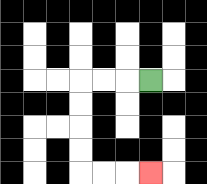{'start': '[6, 3]', 'end': '[6, 7]', 'path_directions': 'L,L,L,D,D,D,D,R,R,R', 'path_coordinates': '[[6, 3], [5, 3], [4, 3], [3, 3], [3, 4], [3, 5], [3, 6], [3, 7], [4, 7], [5, 7], [6, 7]]'}